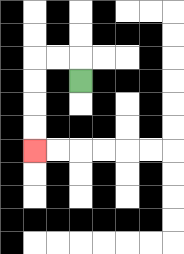{'start': '[3, 3]', 'end': '[1, 6]', 'path_directions': 'U,L,L,D,D,D,D', 'path_coordinates': '[[3, 3], [3, 2], [2, 2], [1, 2], [1, 3], [1, 4], [1, 5], [1, 6]]'}